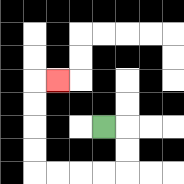{'start': '[4, 5]', 'end': '[2, 3]', 'path_directions': 'R,D,D,L,L,L,L,U,U,U,U,R', 'path_coordinates': '[[4, 5], [5, 5], [5, 6], [5, 7], [4, 7], [3, 7], [2, 7], [1, 7], [1, 6], [1, 5], [1, 4], [1, 3], [2, 3]]'}